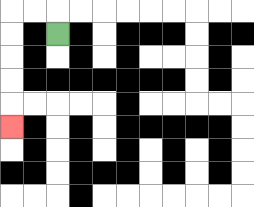{'start': '[2, 1]', 'end': '[0, 5]', 'path_directions': 'U,L,L,D,D,D,D,D', 'path_coordinates': '[[2, 1], [2, 0], [1, 0], [0, 0], [0, 1], [0, 2], [0, 3], [0, 4], [0, 5]]'}